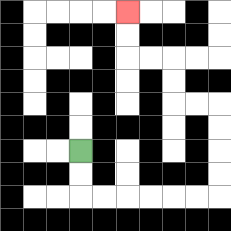{'start': '[3, 6]', 'end': '[5, 0]', 'path_directions': 'D,D,R,R,R,R,R,R,U,U,U,U,L,L,U,U,L,L,U,U', 'path_coordinates': '[[3, 6], [3, 7], [3, 8], [4, 8], [5, 8], [6, 8], [7, 8], [8, 8], [9, 8], [9, 7], [9, 6], [9, 5], [9, 4], [8, 4], [7, 4], [7, 3], [7, 2], [6, 2], [5, 2], [5, 1], [5, 0]]'}